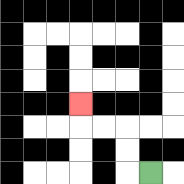{'start': '[6, 7]', 'end': '[3, 4]', 'path_directions': 'L,U,U,L,L,U', 'path_coordinates': '[[6, 7], [5, 7], [5, 6], [5, 5], [4, 5], [3, 5], [3, 4]]'}